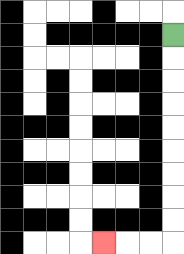{'start': '[7, 1]', 'end': '[4, 10]', 'path_directions': 'D,D,D,D,D,D,D,D,D,L,L,L', 'path_coordinates': '[[7, 1], [7, 2], [7, 3], [7, 4], [7, 5], [7, 6], [7, 7], [7, 8], [7, 9], [7, 10], [6, 10], [5, 10], [4, 10]]'}